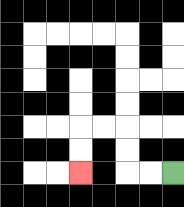{'start': '[7, 7]', 'end': '[3, 7]', 'path_directions': 'L,L,U,U,L,L,D,D', 'path_coordinates': '[[7, 7], [6, 7], [5, 7], [5, 6], [5, 5], [4, 5], [3, 5], [3, 6], [3, 7]]'}